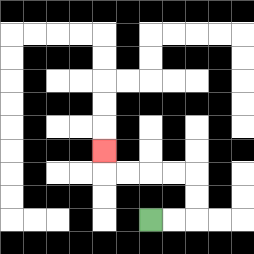{'start': '[6, 9]', 'end': '[4, 6]', 'path_directions': 'R,R,U,U,L,L,L,L,U', 'path_coordinates': '[[6, 9], [7, 9], [8, 9], [8, 8], [8, 7], [7, 7], [6, 7], [5, 7], [4, 7], [4, 6]]'}